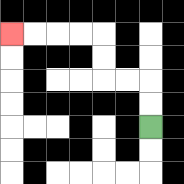{'start': '[6, 5]', 'end': '[0, 1]', 'path_directions': 'U,U,L,L,U,U,L,L,L,L', 'path_coordinates': '[[6, 5], [6, 4], [6, 3], [5, 3], [4, 3], [4, 2], [4, 1], [3, 1], [2, 1], [1, 1], [0, 1]]'}